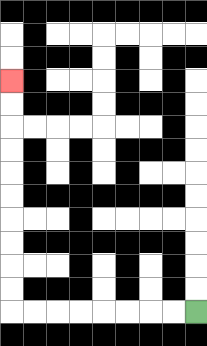{'start': '[8, 13]', 'end': '[0, 3]', 'path_directions': 'L,L,L,L,L,L,L,L,U,U,U,U,U,U,U,U,U,U', 'path_coordinates': '[[8, 13], [7, 13], [6, 13], [5, 13], [4, 13], [3, 13], [2, 13], [1, 13], [0, 13], [0, 12], [0, 11], [0, 10], [0, 9], [0, 8], [0, 7], [0, 6], [0, 5], [0, 4], [0, 3]]'}